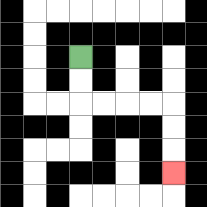{'start': '[3, 2]', 'end': '[7, 7]', 'path_directions': 'D,D,R,R,R,R,D,D,D', 'path_coordinates': '[[3, 2], [3, 3], [3, 4], [4, 4], [5, 4], [6, 4], [7, 4], [7, 5], [7, 6], [7, 7]]'}